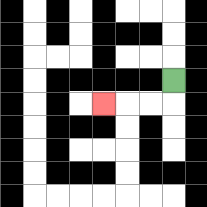{'start': '[7, 3]', 'end': '[4, 4]', 'path_directions': 'D,L,L,L', 'path_coordinates': '[[7, 3], [7, 4], [6, 4], [5, 4], [4, 4]]'}